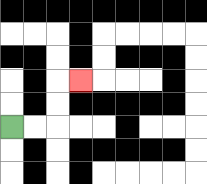{'start': '[0, 5]', 'end': '[3, 3]', 'path_directions': 'R,R,U,U,R', 'path_coordinates': '[[0, 5], [1, 5], [2, 5], [2, 4], [2, 3], [3, 3]]'}